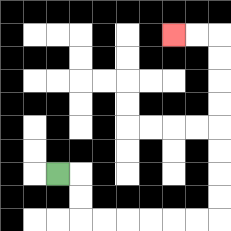{'start': '[2, 7]', 'end': '[7, 1]', 'path_directions': 'R,D,D,R,R,R,R,R,R,U,U,U,U,U,U,U,U,L,L', 'path_coordinates': '[[2, 7], [3, 7], [3, 8], [3, 9], [4, 9], [5, 9], [6, 9], [7, 9], [8, 9], [9, 9], [9, 8], [9, 7], [9, 6], [9, 5], [9, 4], [9, 3], [9, 2], [9, 1], [8, 1], [7, 1]]'}